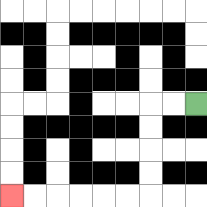{'start': '[8, 4]', 'end': '[0, 8]', 'path_directions': 'L,L,D,D,D,D,L,L,L,L,L,L', 'path_coordinates': '[[8, 4], [7, 4], [6, 4], [6, 5], [6, 6], [6, 7], [6, 8], [5, 8], [4, 8], [3, 8], [2, 8], [1, 8], [0, 8]]'}